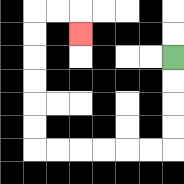{'start': '[7, 2]', 'end': '[3, 1]', 'path_directions': 'D,D,D,D,L,L,L,L,L,L,U,U,U,U,U,U,R,R,D', 'path_coordinates': '[[7, 2], [7, 3], [7, 4], [7, 5], [7, 6], [6, 6], [5, 6], [4, 6], [3, 6], [2, 6], [1, 6], [1, 5], [1, 4], [1, 3], [1, 2], [1, 1], [1, 0], [2, 0], [3, 0], [3, 1]]'}